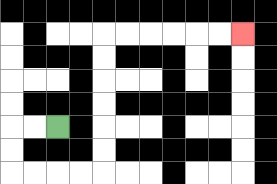{'start': '[2, 5]', 'end': '[10, 1]', 'path_directions': 'L,L,D,D,R,R,R,R,U,U,U,U,U,U,R,R,R,R,R,R', 'path_coordinates': '[[2, 5], [1, 5], [0, 5], [0, 6], [0, 7], [1, 7], [2, 7], [3, 7], [4, 7], [4, 6], [4, 5], [4, 4], [4, 3], [4, 2], [4, 1], [5, 1], [6, 1], [7, 1], [8, 1], [9, 1], [10, 1]]'}